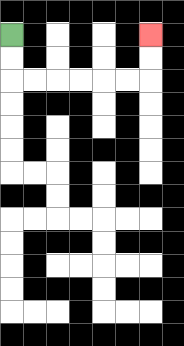{'start': '[0, 1]', 'end': '[6, 1]', 'path_directions': 'D,D,R,R,R,R,R,R,U,U', 'path_coordinates': '[[0, 1], [0, 2], [0, 3], [1, 3], [2, 3], [3, 3], [4, 3], [5, 3], [6, 3], [6, 2], [6, 1]]'}